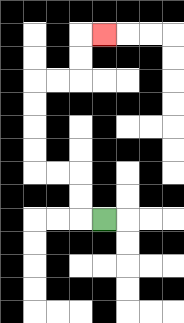{'start': '[4, 9]', 'end': '[4, 1]', 'path_directions': 'L,U,U,L,L,U,U,U,U,R,R,U,U,R', 'path_coordinates': '[[4, 9], [3, 9], [3, 8], [3, 7], [2, 7], [1, 7], [1, 6], [1, 5], [1, 4], [1, 3], [2, 3], [3, 3], [3, 2], [3, 1], [4, 1]]'}